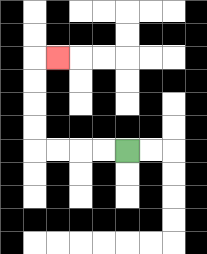{'start': '[5, 6]', 'end': '[2, 2]', 'path_directions': 'L,L,L,L,U,U,U,U,R', 'path_coordinates': '[[5, 6], [4, 6], [3, 6], [2, 6], [1, 6], [1, 5], [1, 4], [1, 3], [1, 2], [2, 2]]'}